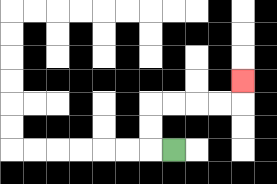{'start': '[7, 6]', 'end': '[10, 3]', 'path_directions': 'L,U,U,R,R,R,R,U', 'path_coordinates': '[[7, 6], [6, 6], [6, 5], [6, 4], [7, 4], [8, 4], [9, 4], [10, 4], [10, 3]]'}